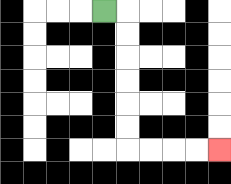{'start': '[4, 0]', 'end': '[9, 6]', 'path_directions': 'R,D,D,D,D,D,D,R,R,R,R', 'path_coordinates': '[[4, 0], [5, 0], [5, 1], [5, 2], [5, 3], [5, 4], [5, 5], [5, 6], [6, 6], [7, 6], [8, 6], [9, 6]]'}